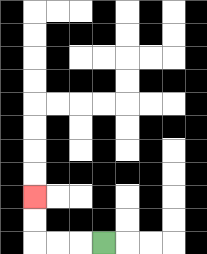{'start': '[4, 10]', 'end': '[1, 8]', 'path_directions': 'L,L,L,U,U', 'path_coordinates': '[[4, 10], [3, 10], [2, 10], [1, 10], [1, 9], [1, 8]]'}